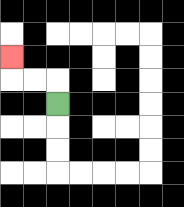{'start': '[2, 4]', 'end': '[0, 2]', 'path_directions': 'U,L,L,U', 'path_coordinates': '[[2, 4], [2, 3], [1, 3], [0, 3], [0, 2]]'}